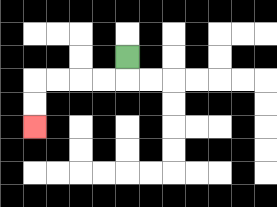{'start': '[5, 2]', 'end': '[1, 5]', 'path_directions': 'D,L,L,L,L,D,D', 'path_coordinates': '[[5, 2], [5, 3], [4, 3], [3, 3], [2, 3], [1, 3], [1, 4], [1, 5]]'}